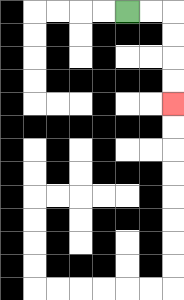{'start': '[5, 0]', 'end': '[7, 4]', 'path_directions': 'R,R,D,D,D,D', 'path_coordinates': '[[5, 0], [6, 0], [7, 0], [7, 1], [7, 2], [7, 3], [7, 4]]'}